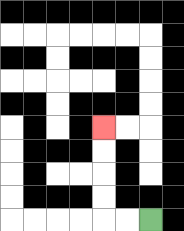{'start': '[6, 9]', 'end': '[4, 5]', 'path_directions': 'L,L,U,U,U,U', 'path_coordinates': '[[6, 9], [5, 9], [4, 9], [4, 8], [4, 7], [4, 6], [4, 5]]'}